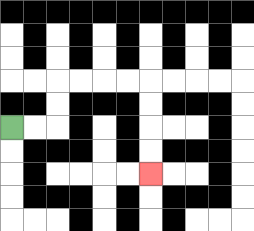{'start': '[0, 5]', 'end': '[6, 7]', 'path_directions': 'R,R,U,U,R,R,R,R,D,D,D,D', 'path_coordinates': '[[0, 5], [1, 5], [2, 5], [2, 4], [2, 3], [3, 3], [4, 3], [5, 3], [6, 3], [6, 4], [6, 5], [6, 6], [6, 7]]'}